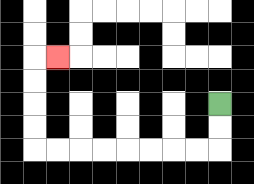{'start': '[9, 4]', 'end': '[2, 2]', 'path_directions': 'D,D,L,L,L,L,L,L,L,L,U,U,U,U,R', 'path_coordinates': '[[9, 4], [9, 5], [9, 6], [8, 6], [7, 6], [6, 6], [5, 6], [4, 6], [3, 6], [2, 6], [1, 6], [1, 5], [1, 4], [1, 3], [1, 2], [2, 2]]'}